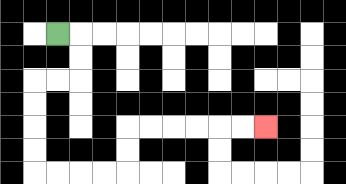{'start': '[2, 1]', 'end': '[11, 5]', 'path_directions': 'R,D,D,L,L,D,D,D,D,R,R,R,R,U,U,R,R,R,R,R,R', 'path_coordinates': '[[2, 1], [3, 1], [3, 2], [3, 3], [2, 3], [1, 3], [1, 4], [1, 5], [1, 6], [1, 7], [2, 7], [3, 7], [4, 7], [5, 7], [5, 6], [5, 5], [6, 5], [7, 5], [8, 5], [9, 5], [10, 5], [11, 5]]'}